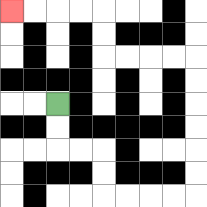{'start': '[2, 4]', 'end': '[0, 0]', 'path_directions': 'D,D,R,R,D,D,R,R,R,R,U,U,U,U,U,U,L,L,L,L,U,U,L,L,L,L', 'path_coordinates': '[[2, 4], [2, 5], [2, 6], [3, 6], [4, 6], [4, 7], [4, 8], [5, 8], [6, 8], [7, 8], [8, 8], [8, 7], [8, 6], [8, 5], [8, 4], [8, 3], [8, 2], [7, 2], [6, 2], [5, 2], [4, 2], [4, 1], [4, 0], [3, 0], [2, 0], [1, 0], [0, 0]]'}